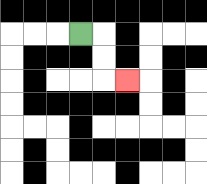{'start': '[3, 1]', 'end': '[5, 3]', 'path_directions': 'R,D,D,R', 'path_coordinates': '[[3, 1], [4, 1], [4, 2], [4, 3], [5, 3]]'}